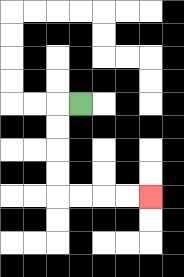{'start': '[3, 4]', 'end': '[6, 8]', 'path_directions': 'L,D,D,D,D,R,R,R,R', 'path_coordinates': '[[3, 4], [2, 4], [2, 5], [2, 6], [2, 7], [2, 8], [3, 8], [4, 8], [5, 8], [6, 8]]'}